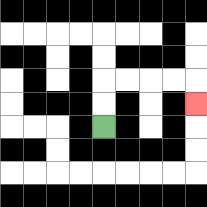{'start': '[4, 5]', 'end': '[8, 4]', 'path_directions': 'U,U,R,R,R,R,D', 'path_coordinates': '[[4, 5], [4, 4], [4, 3], [5, 3], [6, 3], [7, 3], [8, 3], [8, 4]]'}